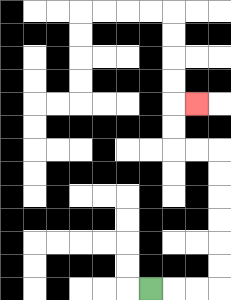{'start': '[6, 12]', 'end': '[8, 4]', 'path_directions': 'R,R,R,U,U,U,U,U,U,L,L,U,U,R', 'path_coordinates': '[[6, 12], [7, 12], [8, 12], [9, 12], [9, 11], [9, 10], [9, 9], [9, 8], [9, 7], [9, 6], [8, 6], [7, 6], [7, 5], [7, 4], [8, 4]]'}